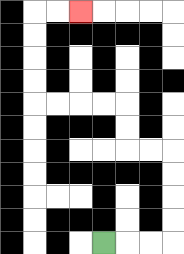{'start': '[4, 10]', 'end': '[3, 0]', 'path_directions': 'R,R,R,U,U,U,U,L,L,U,U,L,L,L,L,U,U,U,U,R,R', 'path_coordinates': '[[4, 10], [5, 10], [6, 10], [7, 10], [7, 9], [7, 8], [7, 7], [7, 6], [6, 6], [5, 6], [5, 5], [5, 4], [4, 4], [3, 4], [2, 4], [1, 4], [1, 3], [1, 2], [1, 1], [1, 0], [2, 0], [3, 0]]'}